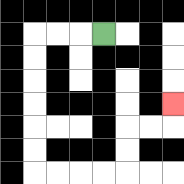{'start': '[4, 1]', 'end': '[7, 4]', 'path_directions': 'L,L,L,D,D,D,D,D,D,R,R,R,R,U,U,R,R,U', 'path_coordinates': '[[4, 1], [3, 1], [2, 1], [1, 1], [1, 2], [1, 3], [1, 4], [1, 5], [1, 6], [1, 7], [2, 7], [3, 7], [4, 7], [5, 7], [5, 6], [5, 5], [6, 5], [7, 5], [7, 4]]'}